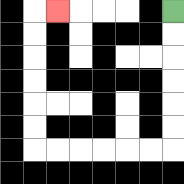{'start': '[7, 0]', 'end': '[2, 0]', 'path_directions': 'D,D,D,D,D,D,L,L,L,L,L,L,U,U,U,U,U,U,R', 'path_coordinates': '[[7, 0], [7, 1], [7, 2], [7, 3], [7, 4], [7, 5], [7, 6], [6, 6], [5, 6], [4, 6], [3, 6], [2, 6], [1, 6], [1, 5], [1, 4], [1, 3], [1, 2], [1, 1], [1, 0], [2, 0]]'}